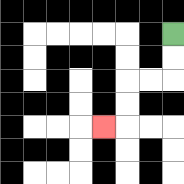{'start': '[7, 1]', 'end': '[4, 5]', 'path_directions': 'D,D,L,L,D,D,L', 'path_coordinates': '[[7, 1], [7, 2], [7, 3], [6, 3], [5, 3], [5, 4], [5, 5], [4, 5]]'}